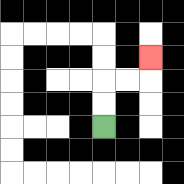{'start': '[4, 5]', 'end': '[6, 2]', 'path_directions': 'U,U,R,R,U', 'path_coordinates': '[[4, 5], [4, 4], [4, 3], [5, 3], [6, 3], [6, 2]]'}